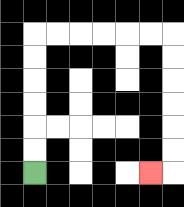{'start': '[1, 7]', 'end': '[6, 7]', 'path_directions': 'U,U,U,U,U,U,R,R,R,R,R,R,D,D,D,D,D,D,L', 'path_coordinates': '[[1, 7], [1, 6], [1, 5], [1, 4], [1, 3], [1, 2], [1, 1], [2, 1], [3, 1], [4, 1], [5, 1], [6, 1], [7, 1], [7, 2], [7, 3], [7, 4], [7, 5], [7, 6], [7, 7], [6, 7]]'}